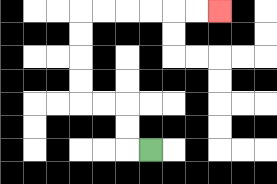{'start': '[6, 6]', 'end': '[9, 0]', 'path_directions': 'L,U,U,L,L,U,U,U,U,R,R,R,R,R,R', 'path_coordinates': '[[6, 6], [5, 6], [5, 5], [5, 4], [4, 4], [3, 4], [3, 3], [3, 2], [3, 1], [3, 0], [4, 0], [5, 0], [6, 0], [7, 0], [8, 0], [9, 0]]'}